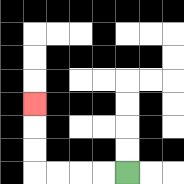{'start': '[5, 7]', 'end': '[1, 4]', 'path_directions': 'L,L,L,L,U,U,U', 'path_coordinates': '[[5, 7], [4, 7], [3, 7], [2, 7], [1, 7], [1, 6], [1, 5], [1, 4]]'}